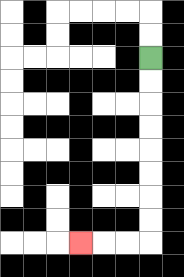{'start': '[6, 2]', 'end': '[3, 10]', 'path_directions': 'D,D,D,D,D,D,D,D,L,L,L', 'path_coordinates': '[[6, 2], [6, 3], [6, 4], [6, 5], [6, 6], [6, 7], [6, 8], [6, 9], [6, 10], [5, 10], [4, 10], [3, 10]]'}